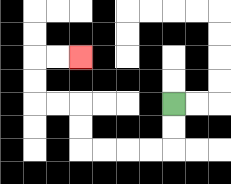{'start': '[7, 4]', 'end': '[3, 2]', 'path_directions': 'D,D,L,L,L,L,U,U,L,L,U,U,R,R', 'path_coordinates': '[[7, 4], [7, 5], [7, 6], [6, 6], [5, 6], [4, 6], [3, 6], [3, 5], [3, 4], [2, 4], [1, 4], [1, 3], [1, 2], [2, 2], [3, 2]]'}